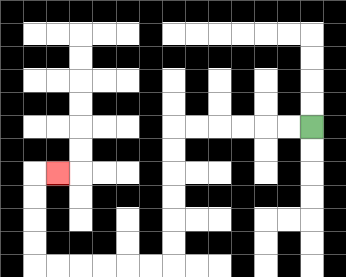{'start': '[13, 5]', 'end': '[2, 7]', 'path_directions': 'L,L,L,L,L,L,D,D,D,D,D,D,L,L,L,L,L,L,U,U,U,U,R', 'path_coordinates': '[[13, 5], [12, 5], [11, 5], [10, 5], [9, 5], [8, 5], [7, 5], [7, 6], [7, 7], [7, 8], [7, 9], [7, 10], [7, 11], [6, 11], [5, 11], [4, 11], [3, 11], [2, 11], [1, 11], [1, 10], [1, 9], [1, 8], [1, 7], [2, 7]]'}